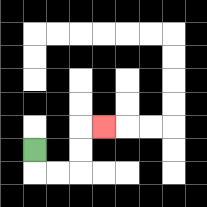{'start': '[1, 6]', 'end': '[4, 5]', 'path_directions': 'D,R,R,U,U,R', 'path_coordinates': '[[1, 6], [1, 7], [2, 7], [3, 7], [3, 6], [3, 5], [4, 5]]'}